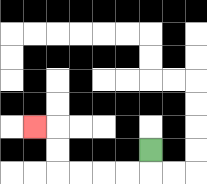{'start': '[6, 6]', 'end': '[1, 5]', 'path_directions': 'D,L,L,L,L,U,U,L', 'path_coordinates': '[[6, 6], [6, 7], [5, 7], [4, 7], [3, 7], [2, 7], [2, 6], [2, 5], [1, 5]]'}